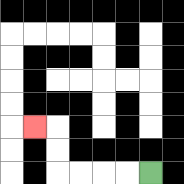{'start': '[6, 7]', 'end': '[1, 5]', 'path_directions': 'L,L,L,L,U,U,L', 'path_coordinates': '[[6, 7], [5, 7], [4, 7], [3, 7], [2, 7], [2, 6], [2, 5], [1, 5]]'}